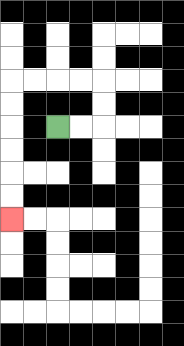{'start': '[2, 5]', 'end': '[0, 9]', 'path_directions': 'R,R,U,U,L,L,L,L,D,D,D,D,D,D', 'path_coordinates': '[[2, 5], [3, 5], [4, 5], [4, 4], [4, 3], [3, 3], [2, 3], [1, 3], [0, 3], [0, 4], [0, 5], [0, 6], [0, 7], [0, 8], [0, 9]]'}